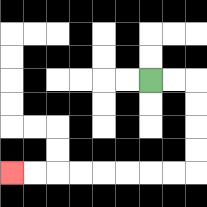{'start': '[6, 3]', 'end': '[0, 7]', 'path_directions': 'R,R,D,D,D,D,L,L,L,L,L,L,L,L', 'path_coordinates': '[[6, 3], [7, 3], [8, 3], [8, 4], [8, 5], [8, 6], [8, 7], [7, 7], [6, 7], [5, 7], [4, 7], [3, 7], [2, 7], [1, 7], [0, 7]]'}